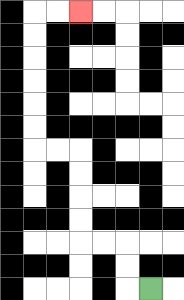{'start': '[6, 12]', 'end': '[3, 0]', 'path_directions': 'L,U,U,L,L,U,U,U,U,L,L,U,U,U,U,U,U,R,R', 'path_coordinates': '[[6, 12], [5, 12], [5, 11], [5, 10], [4, 10], [3, 10], [3, 9], [3, 8], [3, 7], [3, 6], [2, 6], [1, 6], [1, 5], [1, 4], [1, 3], [1, 2], [1, 1], [1, 0], [2, 0], [3, 0]]'}